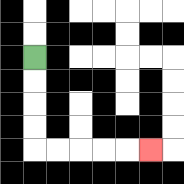{'start': '[1, 2]', 'end': '[6, 6]', 'path_directions': 'D,D,D,D,R,R,R,R,R', 'path_coordinates': '[[1, 2], [1, 3], [1, 4], [1, 5], [1, 6], [2, 6], [3, 6], [4, 6], [5, 6], [6, 6]]'}